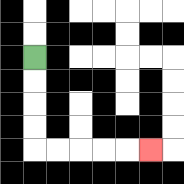{'start': '[1, 2]', 'end': '[6, 6]', 'path_directions': 'D,D,D,D,R,R,R,R,R', 'path_coordinates': '[[1, 2], [1, 3], [1, 4], [1, 5], [1, 6], [2, 6], [3, 6], [4, 6], [5, 6], [6, 6]]'}